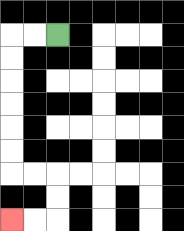{'start': '[2, 1]', 'end': '[0, 9]', 'path_directions': 'L,L,D,D,D,D,D,D,R,R,D,D,L,L', 'path_coordinates': '[[2, 1], [1, 1], [0, 1], [0, 2], [0, 3], [0, 4], [0, 5], [0, 6], [0, 7], [1, 7], [2, 7], [2, 8], [2, 9], [1, 9], [0, 9]]'}